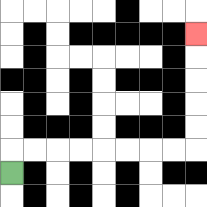{'start': '[0, 7]', 'end': '[8, 1]', 'path_directions': 'U,R,R,R,R,R,R,R,R,U,U,U,U,U', 'path_coordinates': '[[0, 7], [0, 6], [1, 6], [2, 6], [3, 6], [4, 6], [5, 6], [6, 6], [7, 6], [8, 6], [8, 5], [8, 4], [8, 3], [8, 2], [8, 1]]'}